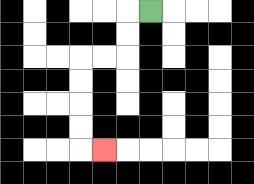{'start': '[6, 0]', 'end': '[4, 6]', 'path_directions': 'L,D,D,L,L,D,D,D,D,R', 'path_coordinates': '[[6, 0], [5, 0], [5, 1], [5, 2], [4, 2], [3, 2], [3, 3], [3, 4], [3, 5], [3, 6], [4, 6]]'}